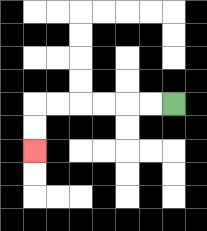{'start': '[7, 4]', 'end': '[1, 6]', 'path_directions': 'L,L,L,L,L,L,D,D', 'path_coordinates': '[[7, 4], [6, 4], [5, 4], [4, 4], [3, 4], [2, 4], [1, 4], [1, 5], [1, 6]]'}